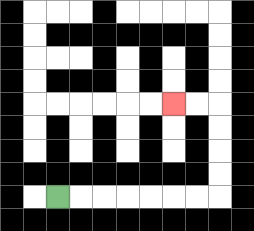{'start': '[2, 8]', 'end': '[7, 4]', 'path_directions': 'R,R,R,R,R,R,R,U,U,U,U,L,L', 'path_coordinates': '[[2, 8], [3, 8], [4, 8], [5, 8], [6, 8], [7, 8], [8, 8], [9, 8], [9, 7], [9, 6], [9, 5], [9, 4], [8, 4], [7, 4]]'}